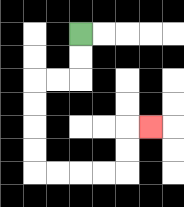{'start': '[3, 1]', 'end': '[6, 5]', 'path_directions': 'D,D,L,L,D,D,D,D,R,R,R,R,U,U,R', 'path_coordinates': '[[3, 1], [3, 2], [3, 3], [2, 3], [1, 3], [1, 4], [1, 5], [1, 6], [1, 7], [2, 7], [3, 7], [4, 7], [5, 7], [5, 6], [5, 5], [6, 5]]'}